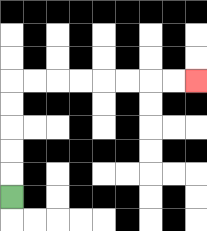{'start': '[0, 8]', 'end': '[8, 3]', 'path_directions': 'U,U,U,U,U,R,R,R,R,R,R,R,R', 'path_coordinates': '[[0, 8], [0, 7], [0, 6], [0, 5], [0, 4], [0, 3], [1, 3], [2, 3], [3, 3], [4, 3], [5, 3], [6, 3], [7, 3], [8, 3]]'}